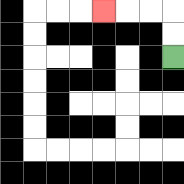{'start': '[7, 2]', 'end': '[4, 0]', 'path_directions': 'U,U,L,L,L', 'path_coordinates': '[[7, 2], [7, 1], [7, 0], [6, 0], [5, 0], [4, 0]]'}